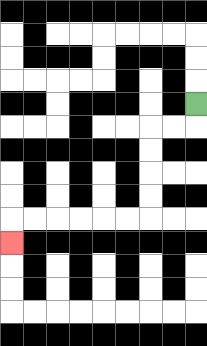{'start': '[8, 4]', 'end': '[0, 10]', 'path_directions': 'D,L,L,D,D,D,D,L,L,L,L,L,L,D', 'path_coordinates': '[[8, 4], [8, 5], [7, 5], [6, 5], [6, 6], [6, 7], [6, 8], [6, 9], [5, 9], [4, 9], [3, 9], [2, 9], [1, 9], [0, 9], [0, 10]]'}